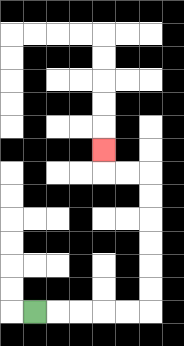{'start': '[1, 13]', 'end': '[4, 6]', 'path_directions': 'R,R,R,R,R,U,U,U,U,U,U,L,L,U', 'path_coordinates': '[[1, 13], [2, 13], [3, 13], [4, 13], [5, 13], [6, 13], [6, 12], [6, 11], [6, 10], [6, 9], [6, 8], [6, 7], [5, 7], [4, 7], [4, 6]]'}